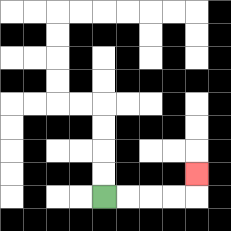{'start': '[4, 8]', 'end': '[8, 7]', 'path_directions': 'R,R,R,R,U', 'path_coordinates': '[[4, 8], [5, 8], [6, 8], [7, 8], [8, 8], [8, 7]]'}